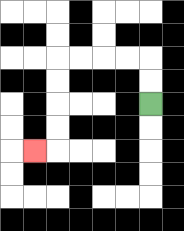{'start': '[6, 4]', 'end': '[1, 6]', 'path_directions': 'U,U,L,L,L,L,D,D,D,D,L', 'path_coordinates': '[[6, 4], [6, 3], [6, 2], [5, 2], [4, 2], [3, 2], [2, 2], [2, 3], [2, 4], [2, 5], [2, 6], [1, 6]]'}